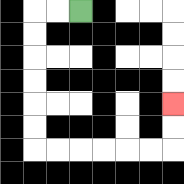{'start': '[3, 0]', 'end': '[7, 4]', 'path_directions': 'L,L,D,D,D,D,D,D,R,R,R,R,R,R,U,U', 'path_coordinates': '[[3, 0], [2, 0], [1, 0], [1, 1], [1, 2], [1, 3], [1, 4], [1, 5], [1, 6], [2, 6], [3, 6], [4, 6], [5, 6], [6, 6], [7, 6], [7, 5], [7, 4]]'}